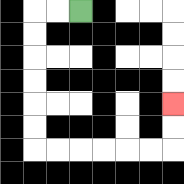{'start': '[3, 0]', 'end': '[7, 4]', 'path_directions': 'L,L,D,D,D,D,D,D,R,R,R,R,R,R,U,U', 'path_coordinates': '[[3, 0], [2, 0], [1, 0], [1, 1], [1, 2], [1, 3], [1, 4], [1, 5], [1, 6], [2, 6], [3, 6], [4, 6], [5, 6], [6, 6], [7, 6], [7, 5], [7, 4]]'}